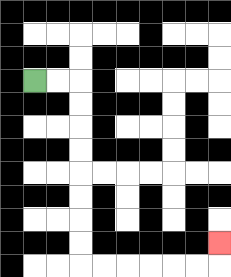{'start': '[1, 3]', 'end': '[9, 10]', 'path_directions': 'R,R,D,D,D,D,D,D,D,D,R,R,R,R,R,R,U', 'path_coordinates': '[[1, 3], [2, 3], [3, 3], [3, 4], [3, 5], [3, 6], [3, 7], [3, 8], [3, 9], [3, 10], [3, 11], [4, 11], [5, 11], [6, 11], [7, 11], [8, 11], [9, 11], [9, 10]]'}